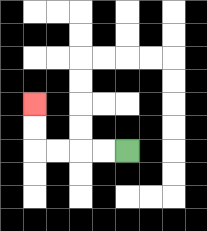{'start': '[5, 6]', 'end': '[1, 4]', 'path_directions': 'L,L,L,L,U,U', 'path_coordinates': '[[5, 6], [4, 6], [3, 6], [2, 6], [1, 6], [1, 5], [1, 4]]'}